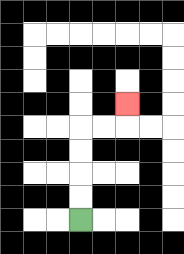{'start': '[3, 9]', 'end': '[5, 4]', 'path_directions': 'U,U,U,U,R,R,U', 'path_coordinates': '[[3, 9], [3, 8], [3, 7], [3, 6], [3, 5], [4, 5], [5, 5], [5, 4]]'}